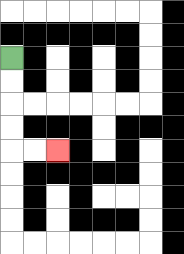{'start': '[0, 2]', 'end': '[2, 6]', 'path_directions': 'D,D,D,D,R,R', 'path_coordinates': '[[0, 2], [0, 3], [0, 4], [0, 5], [0, 6], [1, 6], [2, 6]]'}